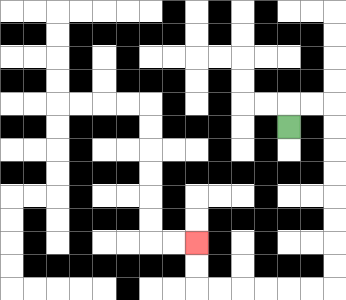{'start': '[12, 5]', 'end': '[8, 10]', 'path_directions': 'U,R,R,D,D,D,D,D,D,D,D,L,L,L,L,L,L,U,U', 'path_coordinates': '[[12, 5], [12, 4], [13, 4], [14, 4], [14, 5], [14, 6], [14, 7], [14, 8], [14, 9], [14, 10], [14, 11], [14, 12], [13, 12], [12, 12], [11, 12], [10, 12], [9, 12], [8, 12], [8, 11], [8, 10]]'}